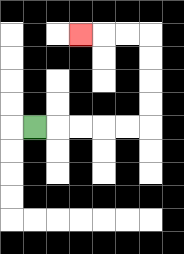{'start': '[1, 5]', 'end': '[3, 1]', 'path_directions': 'R,R,R,R,R,U,U,U,U,L,L,L', 'path_coordinates': '[[1, 5], [2, 5], [3, 5], [4, 5], [5, 5], [6, 5], [6, 4], [6, 3], [6, 2], [6, 1], [5, 1], [4, 1], [3, 1]]'}